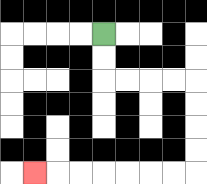{'start': '[4, 1]', 'end': '[1, 7]', 'path_directions': 'D,D,R,R,R,R,D,D,D,D,L,L,L,L,L,L,L', 'path_coordinates': '[[4, 1], [4, 2], [4, 3], [5, 3], [6, 3], [7, 3], [8, 3], [8, 4], [8, 5], [8, 6], [8, 7], [7, 7], [6, 7], [5, 7], [4, 7], [3, 7], [2, 7], [1, 7]]'}